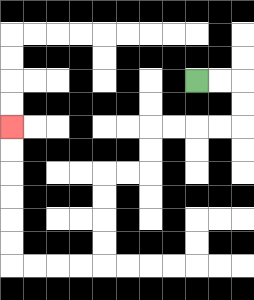{'start': '[8, 3]', 'end': '[0, 5]', 'path_directions': 'R,R,D,D,L,L,L,L,D,D,L,L,D,D,D,D,L,L,L,L,U,U,U,U,U,U', 'path_coordinates': '[[8, 3], [9, 3], [10, 3], [10, 4], [10, 5], [9, 5], [8, 5], [7, 5], [6, 5], [6, 6], [6, 7], [5, 7], [4, 7], [4, 8], [4, 9], [4, 10], [4, 11], [3, 11], [2, 11], [1, 11], [0, 11], [0, 10], [0, 9], [0, 8], [0, 7], [0, 6], [0, 5]]'}